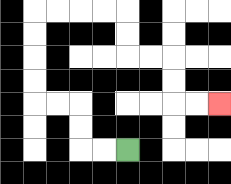{'start': '[5, 6]', 'end': '[9, 4]', 'path_directions': 'L,L,U,U,L,L,U,U,U,U,R,R,R,R,D,D,R,R,D,D,R,R', 'path_coordinates': '[[5, 6], [4, 6], [3, 6], [3, 5], [3, 4], [2, 4], [1, 4], [1, 3], [1, 2], [1, 1], [1, 0], [2, 0], [3, 0], [4, 0], [5, 0], [5, 1], [5, 2], [6, 2], [7, 2], [7, 3], [7, 4], [8, 4], [9, 4]]'}